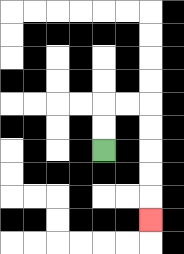{'start': '[4, 6]', 'end': '[6, 9]', 'path_directions': 'U,U,R,R,D,D,D,D,D', 'path_coordinates': '[[4, 6], [4, 5], [4, 4], [5, 4], [6, 4], [6, 5], [6, 6], [6, 7], [6, 8], [6, 9]]'}